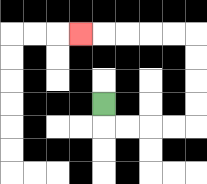{'start': '[4, 4]', 'end': '[3, 1]', 'path_directions': 'D,R,R,R,R,U,U,U,U,L,L,L,L,L', 'path_coordinates': '[[4, 4], [4, 5], [5, 5], [6, 5], [7, 5], [8, 5], [8, 4], [8, 3], [8, 2], [8, 1], [7, 1], [6, 1], [5, 1], [4, 1], [3, 1]]'}